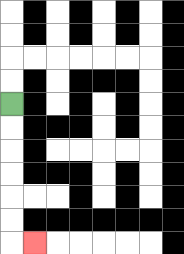{'start': '[0, 4]', 'end': '[1, 10]', 'path_directions': 'D,D,D,D,D,D,R', 'path_coordinates': '[[0, 4], [0, 5], [0, 6], [0, 7], [0, 8], [0, 9], [0, 10], [1, 10]]'}